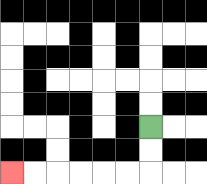{'start': '[6, 5]', 'end': '[0, 7]', 'path_directions': 'D,D,L,L,L,L,L,L', 'path_coordinates': '[[6, 5], [6, 6], [6, 7], [5, 7], [4, 7], [3, 7], [2, 7], [1, 7], [0, 7]]'}